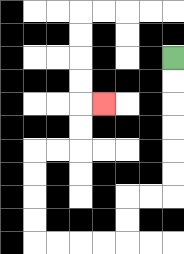{'start': '[7, 2]', 'end': '[4, 4]', 'path_directions': 'D,D,D,D,D,D,L,L,D,D,L,L,L,L,U,U,U,U,R,R,U,U,R', 'path_coordinates': '[[7, 2], [7, 3], [7, 4], [7, 5], [7, 6], [7, 7], [7, 8], [6, 8], [5, 8], [5, 9], [5, 10], [4, 10], [3, 10], [2, 10], [1, 10], [1, 9], [1, 8], [1, 7], [1, 6], [2, 6], [3, 6], [3, 5], [3, 4], [4, 4]]'}